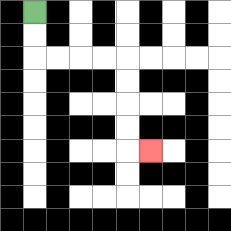{'start': '[1, 0]', 'end': '[6, 6]', 'path_directions': 'D,D,R,R,R,R,D,D,D,D,R', 'path_coordinates': '[[1, 0], [1, 1], [1, 2], [2, 2], [3, 2], [4, 2], [5, 2], [5, 3], [5, 4], [5, 5], [5, 6], [6, 6]]'}